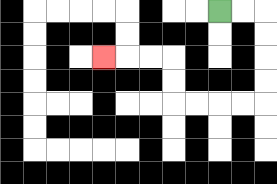{'start': '[9, 0]', 'end': '[4, 2]', 'path_directions': 'R,R,D,D,D,D,L,L,L,L,U,U,L,L,L', 'path_coordinates': '[[9, 0], [10, 0], [11, 0], [11, 1], [11, 2], [11, 3], [11, 4], [10, 4], [9, 4], [8, 4], [7, 4], [7, 3], [7, 2], [6, 2], [5, 2], [4, 2]]'}